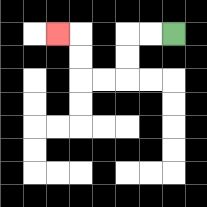{'start': '[7, 1]', 'end': '[2, 1]', 'path_directions': 'L,L,D,D,L,L,U,U,L', 'path_coordinates': '[[7, 1], [6, 1], [5, 1], [5, 2], [5, 3], [4, 3], [3, 3], [3, 2], [3, 1], [2, 1]]'}